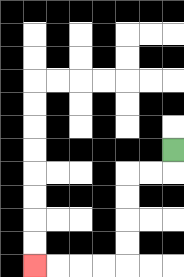{'start': '[7, 6]', 'end': '[1, 11]', 'path_directions': 'D,L,L,D,D,D,D,L,L,L,L', 'path_coordinates': '[[7, 6], [7, 7], [6, 7], [5, 7], [5, 8], [5, 9], [5, 10], [5, 11], [4, 11], [3, 11], [2, 11], [1, 11]]'}